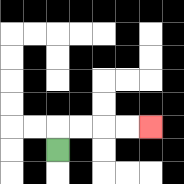{'start': '[2, 6]', 'end': '[6, 5]', 'path_directions': 'U,R,R,R,R', 'path_coordinates': '[[2, 6], [2, 5], [3, 5], [4, 5], [5, 5], [6, 5]]'}